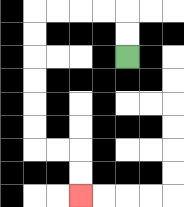{'start': '[5, 2]', 'end': '[3, 8]', 'path_directions': 'U,U,L,L,L,L,D,D,D,D,D,D,R,R,D,D', 'path_coordinates': '[[5, 2], [5, 1], [5, 0], [4, 0], [3, 0], [2, 0], [1, 0], [1, 1], [1, 2], [1, 3], [1, 4], [1, 5], [1, 6], [2, 6], [3, 6], [3, 7], [3, 8]]'}